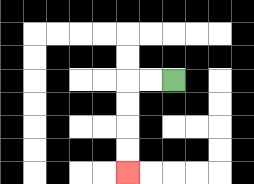{'start': '[7, 3]', 'end': '[5, 7]', 'path_directions': 'L,L,D,D,D,D', 'path_coordinates': '[[7, 3], [6, 3], [5, 3], [5, 4], [5, 5], [5, 6], [5, 7]]'}